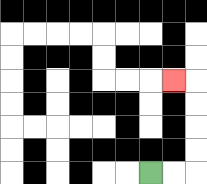{'start': '[6, 7]', 'end': '[7, 3]', 'path_directions': 'R,R,U,U,U,U,L', 'path_coordinates': '[[6, 7], [7, 7], [8, 7], [8, 6], [8, 5], [8, 4], [8, 3], [7, 3]]'}